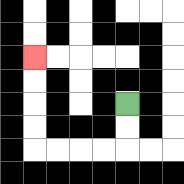{'start': '[5, 4]', 'end': '[1, 2]', 'path_directions': 'D,D,L,L,L,L,U,U,U,U', 'path_coordinates': '[[5, 4], [5, 5], [5, 6], [4, 6], [3, 6], [2, 6], [1, 6], [1, 5], [1, 4], [1, 3], [1, 2]]'}